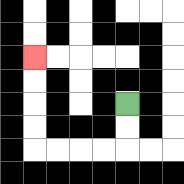{'start': '[5, 4]', 'end': '[1, 2]', 'path_directions': 'D,D,L,L,L,L,U,U,U,U', 'path_coordinates': '[[5, 4], [5, 5], [5, 6], [4, 6], [3, 6], [2, 6], [1, 6], [1, 5], [1, 4], [1, 3], [1, 2]]'}